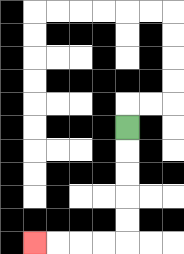{'start': '[5, 5]', 'end': '[1, 10]', 'path_directions': 'D,D,D,D,D,L,L,L,L', 'path_coordinates': '[[5, 5], [5, 6], [5, 7], [5, 8], [5, 9], [5, 10], [4, 10], [3, 10], [2, 10], [1, 10]]'}